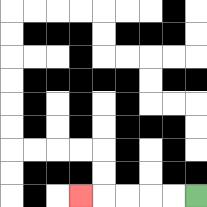{'start': '[8, 8]', 'end': '[3, 8]', 'path_directions': 'L,L,L,L,L', 'path_coordinates': '[[8, 8], [7, 8], [6, 8], [5, 8], [4, 8], [3, 8]]'}